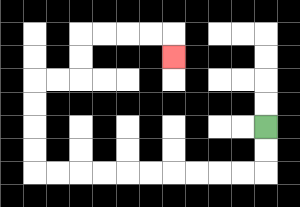{'start': '[11, 5]', 'end': '[7, 2]', 'path_directions': 'D,D,L,L,L,L,L,L,L,L,L,L,U,U,U,U,R,R,U,U,R,R,R,R,D', 'path_coordinates': '[[11, 5], [11, 6], [11, 7], [10, 7], [9, 7], [8, 7], [7, 7], [6, 7], [5, 7], [4, 7], [3, 7], [2, 7], [1, 7], [1, 6], [1, 5], [1, 4], [1, 3], [2, 3], [3, 3], [3, 2], [3, 1], [4, 1], [5, 1], [6, 1], [7, 1], [7, 2]]'}